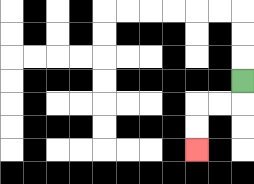{'start': '[10, 3]', 'end': '[8, 6]', 'path_directions': 'D,L,L,D,D', 'path_coordinates': '[[10, 3], [10, 4], [9, 4], [8, 4], [8, 5], [8, 6]]'}